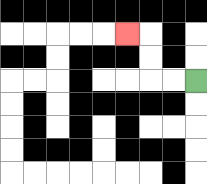{'start': '[8, 3]', 'end': '[5, 1]', 'path_directions': 'L,L,U,U,L', 'path_coordinates': '[[8, 3], [7, 3], [6, 3], [6, 2], [6, 1], [5, 1]]'}